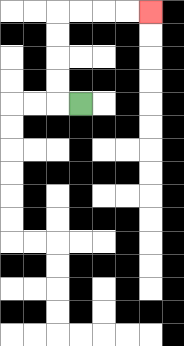{'start': '[3, 4]', 'end': '[6, 0]', 'path_directions': 'L,U,U,U,U,R,R,R,R', 'path_coordinates': '[[3, 4], [2, 4], [2, 3], [2, 2], [2, 1], [2, 0], [3, 0], [4, 0], [5, 0], [6, 0]]'}